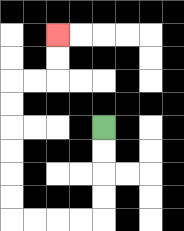{'start': '[4, 5]', 'end': '[2, 1]', 'path_directions': 'D,D,D,D,L,L,L,L,U,U,U,U,U,U,R,R,U,U', 'path_coordinates': '[[4, 5], [4, 6], [4, 7], [4, 8], [4, 9], [3, 9], [2, 9], [1, 9], [0, 9], [0, 8], [0, 7], [0, 6], [0, 5], [0, 4], [0, 3], [1, 3], [2, 3], [2, 2], [2, 1]]'}